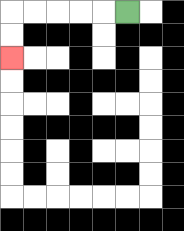{'start': '[5, 0]', 'end': '[0, 2]', 'path_directions': 'L,L,L,L,L,D,D', 'path_coordinates': '[[5, 0], [4, 0], [3, 0], [2, 0], [1, 0], [0, 0], [0, 1], [0, 2]]'}